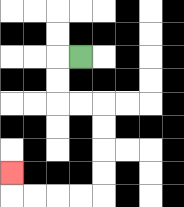{'start': '[3, 2]', 'end': '[0, 7]', 'path_directions': 'L,D,D,R,R,D,D,D,D,L,L,L,L,U', 'path_coordinates': '[[3, 2], [2, 2], [2, 3], [2, 4], [3, 4], [4, 4], [4, 5], [4, 6], [4, 7], [4, 8], [3, 8], [2, 8], [1, 8], [0, 8], [0, 7]]'}